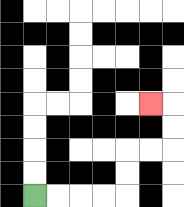{'start': '[1, 8]', 'end': '[6, 4]', 'path_directions': 'R,R,R,R,U,U,R,R,U,U,L', 'path_coordinates': '[[1, 8], [2, 8], [3, 8], [4, 8], [5, 8], [5, 7], [5, 6], [6, 6], [7, 6], [7, 5], [7, 4], [6, 4]]'}